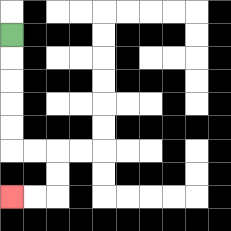{'start': '[0, 1]', 'end': '[0, 8]', 'path_directions': 'D,D,D,D,D,R,R,D,D,L,L', 'path_coordinates': '[[0, 1], [0, 2], [0, 3], [0, 4], [0, 5], [0, 6], [1, 6], [2, 6], [2, 7], [2, 8], [1, 8], [0, 8]]'}